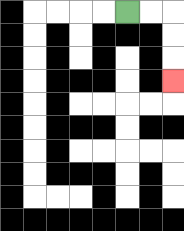{'start': '[5, 0]', 'end': '[7, 3]', 'path_directions': 'R,R,D,D,D', 'path_coordinates': '[[5, 0], [6, 0], [7, 0], [7, 1], [7, 2], [7, 3]]'}